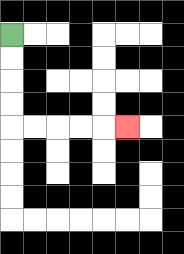{'start': '[0, 1]', 'end': '[5, 5]', 'path_directions': 'D,D,D,D,R,R,R,R,R', 'path_coordinates': '[[0, 1], [0, 2], [0, 3], [0, 4], [0, 5], [1, 5], [2, 5], [3, 5], [4, 5], [5, 5]]'}